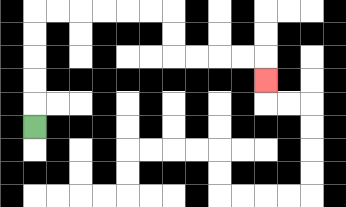{'start': '[1, 5]', 'end': '[11, 3]', 'path_directions': 'U,U,U,U,U,R,R,R,R,R,R,D,D,R,R,R,R,D', 'path_coordinates': '[[1, 5], [1, 4], [1, 3], [1, 2], [1, 1], [1, 0], [2, 0], [3, 0], [4, 0], [5, 0], [6, 0], [7, 0], [7, 1], [7, 2], [8, 2], [9, 2], [10, 2], [11, 2], [11, 3]]'}